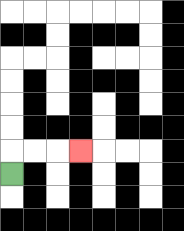{'start': '[0, 7]', 'end': '[3, 6]', 'path_directions': 'U,R,R,R', 'path_coordinates': '[[0, 7], [0, 6], [1, 6], [2, 6], [3, 6]]'}